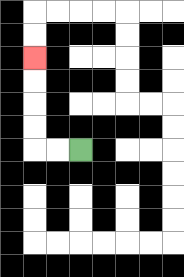{'start': '[3, 6]', 'end': '[1, 2]', 'path_directions': 'L,L,U,U,U,U', 'path_coordinates': '[[3, 6], [2, 6], [1, 6], [1, 5], [1, 4], [1, 3], [1, 2]]'}